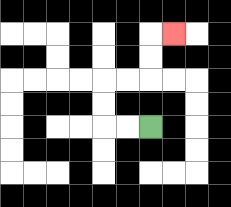{'start': '[6, 5]', 'end': '[7, 1]', 'path_directions': 'L,L,U,U,R,R,U,U,R', 'path_coordinates': '[[6, 5], [5, 5], [4, 5], [4, 4], [4, 3], [5, 3], [6, 3], [6, 2], [6, 1], [7, 1]]'}